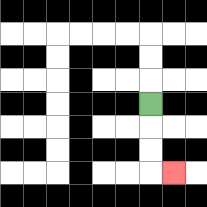{'start': '[6, 4]', 'end': '[7, 7]', 'path_directions': 'D,D,D,R', 'path_coordinates': '[[6, 4], [6, 5], [6, 6], [6, 7], [7, 7]]'}